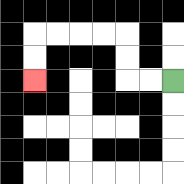{'start': '[7, 3]', 'end': '[1, 3]', 'path_directions': 'L,L,U,U,L,L,L,L,D,D', 'path_coordinates': '[[7, 3], [6, 3], [5, 3], [5, 2], [5, 1], [4, 1], [3, 1], [2, 1], [1, 1], [1, 2], [1, 3]]'}